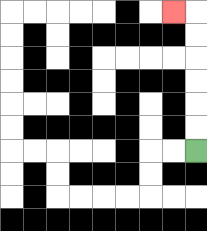{'start': '[8, 6]', 'end': '[7, 0]', 'path_directions': 'U,U,U,U,U,U,L', 'path_coordinates': '[[8, 6], [8, 5], [8, 4], [8, 3], [8, 2], [8, 1], [8, 0], [7, 0]]'}